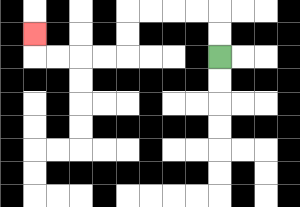{'start': '[9, 2]', 'end': '[1, 1]', 'path_directions': 'U,U,L,L,L,L,D,D,L,L,L,L,U', 'path_coordinates': '[[9, 2], [9, 1], [9, 0], [8, 0], [7, 0], [6, 0], [5, 0], [5, 1], [5, 2], [4, 2], [3, 2], [2, 2], [1, 2], [1, 1]]'}